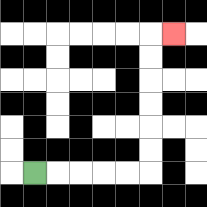{'start': '[1, 7]', 'end': '[7, 1]', 'path_directions': 'R,R,R,R,R,U,U,U,U,U,U,R', 'path_coordinates': '[[1, 7], [2, 7], [3, 7], [4, 7], [5, 7], [6, 7], [6, 6], [6, 5], [6, 4], [6, 3], [6, 2], [6, 1], [7, 1]]'}